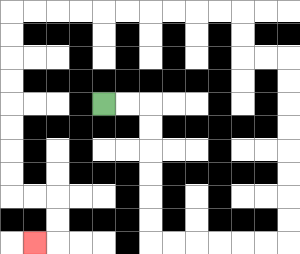{'start': '[4, 4]', 'end': '[1, 10]', 'path_directions': 'R,R,D,D,D,D,D,D,R,R,R,R,R,R,U,U,U,U,U,U,U,U,L,L,U,U,L,L,L,L,L,L,L,L,L,L,D,D,D,D,D,D,D,D,R,R,D,D,L', 'path_coordinates': '[[4, 4], [5, 4], [6, 4], [6, 5], [6, 6], [6, 7], [6, 8], [6, 9], [6, 10], [7, 10], [8, 10], [9, 10], [10, 10], [11, 10], [12, 10], [12, 9], [12, 8], [12, 7], [12, 6], [12, 5], [12, 4], [12, 3], [12, 2], [11, 2], [10, 2], [10, 1], [10, 0], [9, 0], [8, 0], [7, 0], [6, 0], [5, 0], [4, 0], [3, 0], [2, 0], [1, 0], [0, 0], [0, 1], [0, 2], [0, 3], [0, 4], [0, 5], [0, 6], [0, 7], [0, 8], [1, 8], [2, 8], [2, 9], [2, 10], [1, 10]]'}